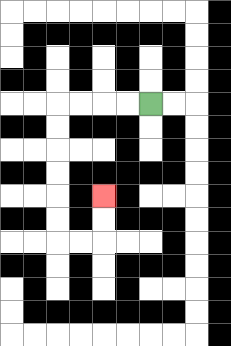{'start': '[6, 4]', 'end': '[4, 8]', 'path_directions': 'L,L,L,L,D,D,D,D,D,D,R,R,U,U', 'path_coordinates': '[[6, 4], [5, 4], [4, 4], [3, 4], [2, 4], [2, 5], [2, 6], [2, 7], [2, 8], [2, 9], [2, 10], [3, 10], [4, 10], [4, 9], [4, 8]]'}